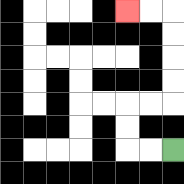{'start': '[7, 6]', 'end': '[5, 0]', 'path_directions': 'L,L,U,U,R,R,U,U,U,U,L,L', 'path_coordinates': '[[7, 6], [6, 6], [5, 6], [5, 5], [5, 4], [6, 4], [7, 4], [7, 3], [7, 2], [7, 1], [7, 0], [6, 0], [5, 0]]'}